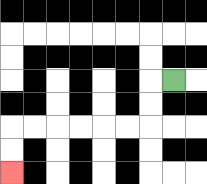{'start': '[7, 3]', 'end': '[0, 7]', 'path_directions': 'L,D,D,L,L,L,L,L,L,D,D', 'path_coordinates': '[[7, 3], [6, 3], [6, 4], [6, 5], [5, 5], [4, 5], [3, 5], [2, 5], [1, 5], [0, 5], [0, 6], [0, 7]]'}